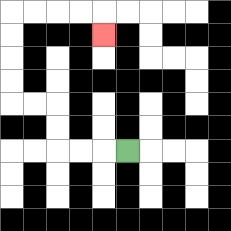{'start': '[5, 6]', 'end': '[4, 1]', 'path_directions': 'L,L,L,U,U,L,L,U,U,U,U,R,R,R,R,D', 'path_coordinates': '[[5, 6], [4, 6], [3, 6], [2, 6], [2, 5], [2, 4], [1, 4], [0, 4], [0, 3], [0, 2], [0, 1], [0, 0], [1, 0], [2, 0], [3, 0], [4, 0], [4, 1]]'}